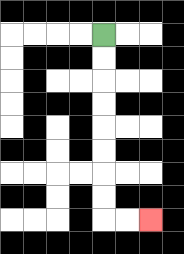{'start': '[4, 1]', 'end': '[6, 9]', 'path_directions': 'D,D,D,D,D,D,D,D,R,R', 'path_coordinates': '[[4, 1], [4, 2], [4, 3], [4, 4], [4, 5], [4, 6], [4, 7], [4, 8], [4, 9], [5, 9], [6, 9]]'}